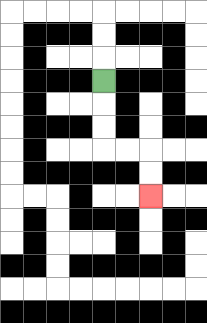{'start': '[4, 3]', 'end': '[6, 8]', 'path_directions': 'D,D,D,R,R,D,D', 'path_coordinates': '[[4, 3], [4, 4], [4, 5], [4, 6], [5, 6], [6, 6], [6, 7], [6, 8]]'}